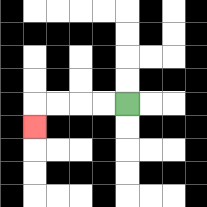{'start': '[5, 4]', 'end': '[1, 5]', 'path_directions': 'L,L,L,L,D', 'path_coordinates': '[[5, 4], [4, 4], [3, 4], [2, 4], [1, 4], [1, 5]]'}